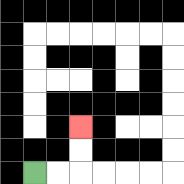{'start': '[1, 7]', 'end': '[3, 5]', 'path_directions': 'R,R,U,U', 'path_coordinates': '[[1, 7], [2, 7], [3, 7], [3, 6], [3, 5]]'}